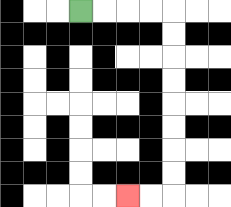{'start': '[3, 0]', 'end': '[5, 8]', 'path_directions': 'R,R,R,R,D,D,D,D,D,D,D,D,L,L', 'path_coordinates': '[[3, 0], [4, 0], [5, 0], [6, 0], [7, 0], [7, 1], [7, 2], [7, 3], [7, 4], [7, 5], [7, 6], [7, 7], [7, 8], [6, 8], [5, 8]]'}